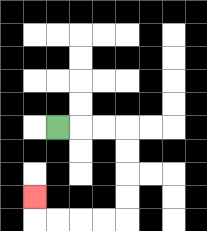{'start': '[2, 5]', 'end': '[1, 8]', 'path_directions': 'R,R,R,D,D,D,D,L,L,L,L,U', 'path_coordinates': '[[2, 5], [3, 5], [4, 5], [5, 5], [5, 6], [5, 7], [5, 8], [5, 9], [4, 9], [3, 9], [2, 9], [1, 9], [1, 8]]'}